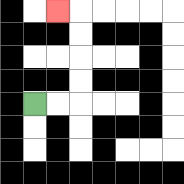{'start': '[1, 4]', 'end': '[2, 0]', 'path_directions': 'R,R,U,U,U,U,L', 'path_coordinates': '[[1, 4], [2, 4], [3, 4], [3, 3], [3, 2], [3, 1], [3, 0], [2, 0]]'}